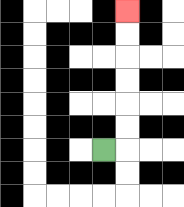{'start': '[4, 6]', 'end': '[5, 0]', 'path_directions': 'R,U,U,U,U,U,U', 'path_coordinates': '[[4, 6], [5, 6], [5, 5], [5, 4], [5, 3], [5, 2], [5, 1], [5, 0]]'}